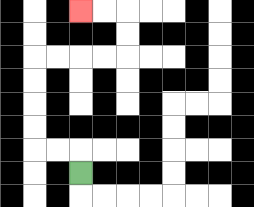{'start': '[3, 7]', 'end': '[3, 0]', 'path_directions': 'U,L,L,U,U,U,U,R,R,R,R,U,U,L,L', 'path_coordinates': '[[3, 7], [3, 6], [2, 6], [1, 6], [1, 5], [1, 4], [1, 3], [1, 2], [2, 2], [3, 2], [4, 2], [5, 2], [5, 1], [5, 0], [4, 0], [3, 0]]'}